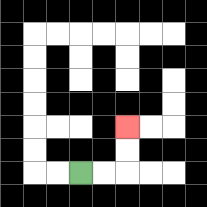{'start': '[3, 7]', 'end': '[5, 5]', 'path_directions': 'R,R,U,U', 'path_coordinates': '[[3, 7], [4, 7], [5, 7], [5, 6], [5, 5]]'}